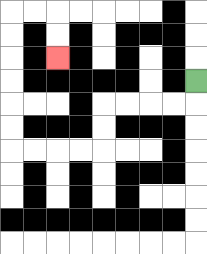{'start': '[8, 3]', 'end': '[2, 2]', 'path_directions': 'D,L,L,L,L,D,D,L,L,L,L,U,U,U,U,U,U,R,R,D,D', 'path_coordinates': '[[8, 3], [8, 4], [7, 4], [6, 4], [5, 4], [4, 4], [4, 5], [4, 6], [3, 6], [2, 6], [1, 6], [0, 6], [0, 5], [0, 4], [0, 3], [0, 2], [0, 1], [0, 0], [1, 0], [2, 0], [2, 1], [2, 2]]'}